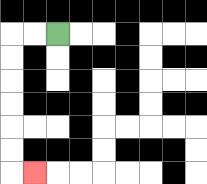{'start': '[2, 1]', 'end': '[1, 7]', 'path_directions': 'L,L,D,D,D,D,D,D,R', 'path_coordinates': '[[2, 1], [1, 1], [0, 1], [0, 2], [0, 3], [0, 4], [0, 5], [0, 6], [0, 7], [1, 7]]'}